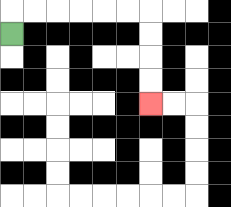{'start': '[0, 1]', 'end': '[6, 4]', 'path_directions': 'U,R,R,R,R,R,R,D,D,D,D', 'path_coordinates': '[[0, 1], [0, 0], [1, 0], [2, 0], [3, 0], [4, 0], [5, 0], [6, 0], [6, 1], [6, 2], [6, 3], [6, 4]]'}